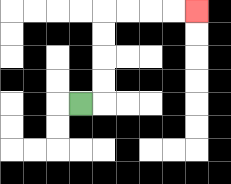{'start': '[3, 4]', 'end': '[8, 0]', 'path_directions': 'R,U,U,U,U,R,R,R,R', 'path_coordinates': '[[3, 4], [4, 4], [4, 3], [4, 2], [4, 1], [4, 0], [5, 0], [6, 0], [7, 0], [8, 0]]'}